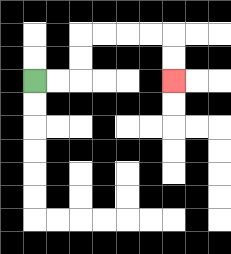{'start': '[1, 3]', 'end': '[7, 3]', 'path_directions': 'R,R,U,U,R,R,R,R,D,D', 'path_coordinates': '[[1, 3], [2, 3], [3, 3], [3, 2], [3, 1], [4, 1], [5, 1], [6, 1], [7, 1], [7, 2], [7, 3]]'}